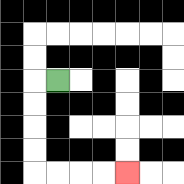{'start': '[2, 3]', 'end': '[5, 7]', 'path_directions': 'L,D,D,D,D,R,R,R,R', 'path_coordinates': '[[2, 3], [1, 3], [1, 4], [1, 5], [1, 6], [1, 7], [2, 7], [3, 7], [4, 7], [5, 7]]'}